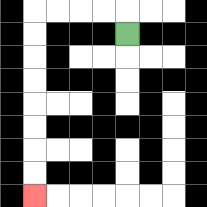{'start': '[5, 1]', 'end': '[1, 8]', 'path_directions': 'U,L,L,L,L,D,D,D,D,D,D,D,D', 'path_coordinates': '[[5, 1], [5, 0], [4, 0], [3, 0], [2, 0], [1, 0], [1, 1], [1, 2], [1, 3], [1, 4], [1, 5], [1, 6], [1, 7], [1, 8]]'}